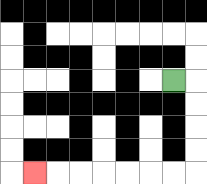{'start': '[7, 3]', 'end': '[1, 7]', 'path_directions': 'R,D,D,D,D,L,L,L,L,L,L,L', 'path_coordinates': '[[7, 3], [8, 3], [8, 4], [8, 5], [8, 6], [8, 7], [7, 7], [6, 7], [5, 7], [4, 7], [3, 7], [2, 7], [1, 7]]'}